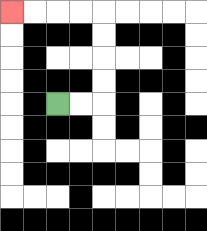{'start': '[2, 4]', 'end': '[0, 0]', 'path_directions': 'R,R,U,U,U,U,L,L,L,L', 'path_coordinates': '[[2, 4], [3, 4], [4, 4], [4, 3], [4, 2], [4, 1], [4, 0], [3, 0], [2, 0], [1, 0], [0, 0]]'}